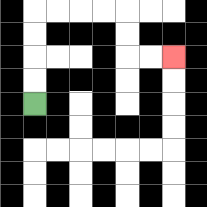{'start': '[1, 4]', 'end': '[7, 2]', 'path_directions': 'U,U,U,U,R,R,R,R,D,D,R,R', 'path_coordinates': '[[1, 4], [1, 3], [1, 2], [1, 1], [1, 0], [2, 0], [3, 0], [4, 0], [5, 0], [5, 1], [5, 2], [6, 2], [7, 2]]'}